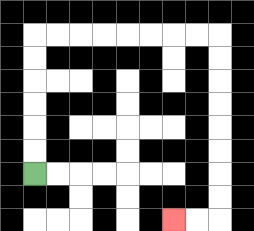{'start': '[1, 7]', 'end': '[7, 9]', 'path_directions': 'U,U,U,U,U,U,R,R,R,R,R,R,R,R,D,D,D,D,D,D,D,D,L,L', 'path_coordinates': '[[1, 7], [1, 6], [1, 5], [1, 4], [1, 3], [1, 2], [1, 1], [2, 1], [3, 1], [4, 1], [5, 1], [6, 1], [7, 1], [8, 1], [9, 1], [9, 2], [9, 3], [9, 4], [9, 5], [9, 6], [9, 7], [9, 8], [9, 9], [8, 9], [7, 9]]'}